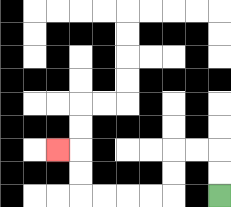{'start': '[9, 8]', 'end': '[2, 6]', 'path_directions': 'U,U,L,L,D,D,L,L,L,L,U,U,L', 'path_coordinates': '[[9, 8], [9, 7], [9, 6], [8, 6], [7, 6], [7, 7], [7, 8], [6, 8], [5, 8], [4, 8], [3, 8], [3, 7], [3, 6], [2, 6]]'}